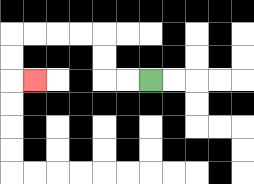{'start': '[6, 3]', 'end': '[1, 3]', 'path_directions': 'L,L,U,U,L,L,L,L,D,D,R', 'path_coordinates': '[[6, 3], [5, 3], [4, 3], [4, 2], [4, 1], [3, 1], [2, 1], [1, 1], [0, 1], [0, 2], [0, 3], [1, 3]]'}